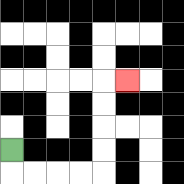{'start': '[0, 6]', 'end': '[5, 3]', 'path_directions': 'D,R,R,R,R,U,U,U,U,R', 'path_coordinates': '[[0, 6], [0, 7], [1, 7], [2, 7], [3, 7], [4, 7], [4, 6], [4, 5], [4, 4], [4, 3], [5, 3]]'}